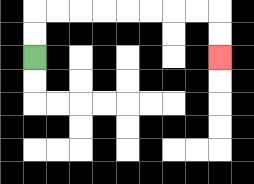{'start': '[1, 2]', 'end': '[9, 2]', 'path_directions': 'U,U,R,R,R,R,R,R,R,R,D,D', 'path_coordinates': '[[1, 2], [1, 1], [1, 0], [2, 0], [3, 0], [4, 0], [5, 0], [6, 0], [7, 0], [8, 0], [9, 0], [9, 1], [9, 2]]'}